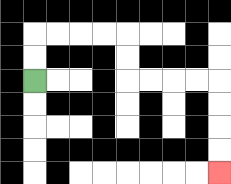{'start': '[1, 3]', 'end': '[9, 7]', 'path_directions': 'U,U,R,R,R,R,D,D,R,R,R,R,D,D,D,D', 'path_coordinates': '[[1, 3], [1, 2], [1, 1], [2, 1], [3, 1], [4, 1], [5, 1], [5, 2], [5, 3], [6, 3], [7, 3], [8, 3], [9, 3], [9, 4], [9, 5], [9, 6], [9, 7]]'}